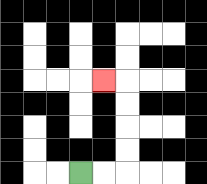{'start': '[3, 7]', 'end': '[4, 3]', 'path_directions': 'R,R,U,U,U,U,L', 'path_coordinates': '[[3, 7], [4, 7], [5, 7], [5, 6], [5, 5], [5, 4], [5, 3], [4, 3]]'}